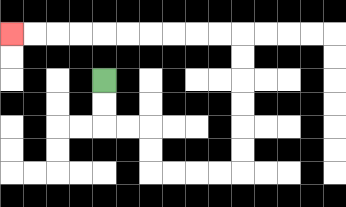{'start': '[4, 3]', 'end': '[0, 1]', 'path_directions': 'D,D,R,R,D,D,R,R,R,R,U,U,U,U,U,U,L,L,L,L,L,L,L,L,L,L', 'path_coordinates': '[[4, 3], [4, 4], [4, 5], [5, 5], [6, 5], [6, 6], [6, 7], [7, 7], [8, 7], [9, 7], [10, 7], [10, 6], [10, 5], [10, 4], [10, 3], [10, 2], [10, 1], [9, 1], [8, 1], [7, 1], [6, 1], [5, 1], [4, 1], [3, 1], [2, 1], [1, 1], [0, 1]]'}